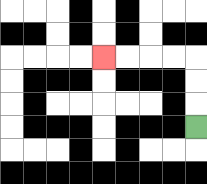{'start': '[8, 5]', 'end': '[4, 2]', 'path_directions': 'U,U,U,L,L,L,L', 'path_coordinates': '[[8, 5], [8, 4], [8, 3], [8, 2], [7, 2], [6, 2], [5, 2], [4, 2]]'}